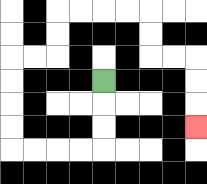{'start': '[4, 3]', 'end': '[8, 5]', 'path_directions': 'D,D,D,L,L,L,L,U,U,U,U,R,R,U,U,R,R,R,R,D,D,R,R,D,D,D', 'path_coordinates': '[[4, 3], [4, 4], [4, 5], [4, 6], [3, 6], [2, 6], [1, 6], [0, 6], [0, 5], [0, 4], [0, 3], [0, 2], [1, 2], [2, 2], [2, 1], [2, 0], [3, 0], [4, 0], [5, 0], [6, 0], [6, 1], [6, 2], [7, 2], [8, 2], [8, 3], [8, 4], [8, 5]]'}